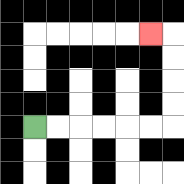{'start': '[1, 5]', 'end': '[6, 1]', 'path_directions': 'R,R,R,R,R,R,U,U,U,U,L', 'path_coordinates': '[[1, 5], [2, 5], [3, 5], [4, 5], [5, 5], [6, 5], [7, 5], [7, 4], [7, 3], [7, 2], [7, 1], [6, 1]]'}